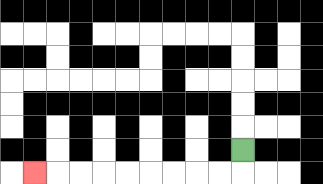{'start': '[10, 6]', 'end': '[1, 7]', 'path_directions': 'D,L,L,L,L,L,L,L,L,L', 'path_coordinates': '[[10, 6], [10, 7], [9, 7], [8, 7], [7, 7], [6, 7], [5, 7], [4, 7], [3, 7], [2, 7], [1, 7]]'}